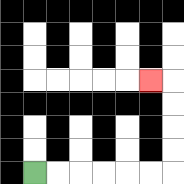{'start': '[1, 7]', 'end': '[6, 3]', 'path_directions': 'R,R,R,R,R,R,U,U,U,U,L', 'path_coordinates': '[[1, 7], [2, 7], [3, 7], [4, 7], [5, 7], [6, 7], [7, 7], [7, 6], [7, 5], [7, 4], [7, 3], [6, 3]]'}